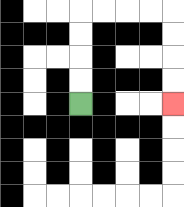{'start': '[3, 4]', 'end': '[7, 4]', 'path_directions': 'U,U,U,U,R,R,R,R,D,D,D,D', 'path_coordinates': '[[3, 4], [3, 3], [3, 2], [3, 1], [3, 0], [4, 0], [5, 0], [6, 0], [7, 0], [7, 1], [7, 2], [7, 3], [7, 4]]'}